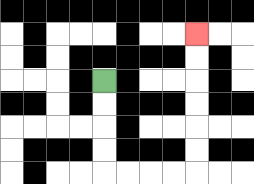{'start': '[4, 3]', 'end': '[8, 1]', 'path_directions': 'D,D,D,D,R,R,R,R,U,U,U,U,U,U', 'path_coordinates': '[[4, 3], [4, 4], [4, 5], [4, 6], [4, 7], [5, 7], [6, 7], [7, 7], [8, 7], [8, 6], [8, 5], [8, 4], [8, 3], [8, 2], [8, 1]]'}